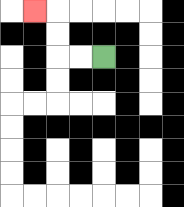{'start': '[4, 2]', 'end': '[1, 0]', 'path_directions': 'L,L,U,U,L', 'path_coordinates': '[[4, 2], [3, 2], [2, 2], [2, 1], [2, 0], [1, 0]]'}